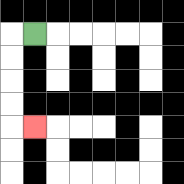{'start': '[1, 1]', 'end': '[1, 5]', 'path_directions': 'L,D,D,D,D,R', 'path_coordinates': '[[1, 1], [0, 1], [0, 2], [0, 3], [0, 4], [0, 5], [1, 5]]'}